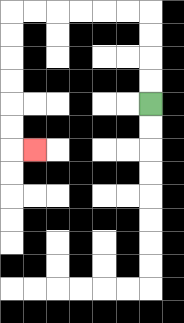{'start': '[6, 4]', 'end': '[1, 6]', 'path_directions': 'U,U,U,U,L,L,L,L,L,L,D,D,D,D,D,D,R', 'path_coordinates': '[[6, 4], [6, 3], [6, 2], [6, 1], [6, 0], [5, 0], [4, 0], [3, 0], [2, 0], [1, 0], [0, 0], [0, 1], [0, 2], [0, 3], [0, 4], [0, 5], [0, 6], [1, 6]]'}